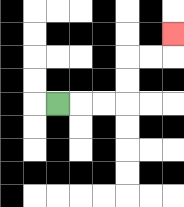{'start': '[2, 4]', 'end': '[7, 1]', 'path_directions': 'R,R,R,U,U,R,R,U', 'path_coordinates': '[[2, 4], [3, 4], [4, 4], [5, 4], [5, 3], [5, 2], [6, 2], [7, 2], [7, 1]]'}